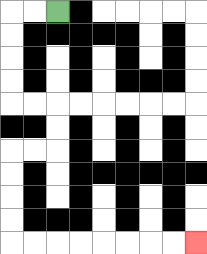{'start': '[2, 0]', 'end': '[8, 10]', 'path_directions': 'L,L,D,D,D,D,R,R,D,D,L,L,D,D,D,D,R,R,R,R,R,R,R,R', 'path_coordinates': '[[2, 0], [1, 0], [0, 0], [0, 1], [0, 2], [0, 3], [0, 4], [1, 4], [2, 4], [2, 5], [2, 6], [1, 6], [0, 6], [0, 7], [0, 8], [0, 9], [0, 10], [1, 10], [2, 10], [3, 10], [4, 10], [5, 10], [6, 10], [7, 10], [8, 10]]'}